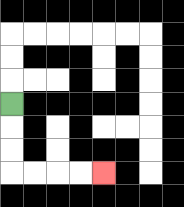{'start': '[0, 4]', 'end': '[4, 7]', 'path_directions': 'D,D,D,R,R,R,R', 'path_coordinates': '[[0, 4], [0, 5], [0, 6], [0, 7], [1, 7], [2, 7], [3, 7], [4, 7]]'}